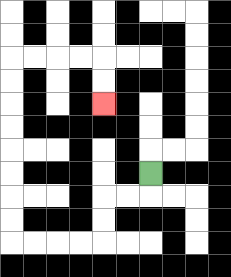{'start': '[6, 7]', 'end': '[4, 4]', 'path_directions': 'D,L,L,D,D,L,L,L,L,U,U,U,U,U,U,U,U,R,R,R,R,D,D', 'path_coordinates': '[[6, 7], [6, 8], [5, 8], [4, 8], [4, 9], [4, 10], [3, 10], [2, 10], [1, 10], [0, 10], [0, 9], [0, 8], [0, 7], [0, 6], [0, 5], [0, 4], [0, 3], [0, 2], [1, 2], [2, 2], [3, 2], [4, 2], [4, 3], [4, 4]]'}